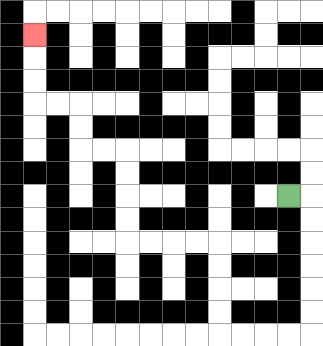{'start': '[12, 8]', 'end': '[1, 1]', 'path_directions': 'R,D,D,D,D,D,D,L,L,L,L,U,U,U,U,L,L,L,L,U,U,U,U,L,L,U,U,L,L,U,U,U', 'path_coordinates': '[[12, 8], [13, 8], [13, 9], [13, 10], [13, 11], [13, 12], [13, 13], [13, 14], [12, 14], [11, 14], [10, 14], [9, 14], [9, 13], [9, 12], [9, 11], [9, 10], [8, 10], [7, 10], [6, 10], [5, 10], [5, 9], [5, 8], [5, 7], [5, 6], [4, 6], [3, 6], [3, 5], [3, 4], [2, 4], [1, 4], [1, 3], [1, 2], [1, 1]]'}